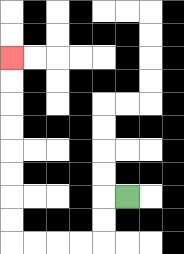{'start': '[5, 8]', 'end': '[0, 2]', 'path_directions': 'L,D,D,L,L,L,L,U,U,U,U,U,U,U,U', 'path_coordinates': '[[5, 8], [4, 8], [4, 9], [4, 10], [3, 10], [2, 10], [1, 10], [0, 10], [0, 9], [0, 8], [0, 7], [0, 6], [0, 5], [0, 4], [0, 3], [0, 2]]'}